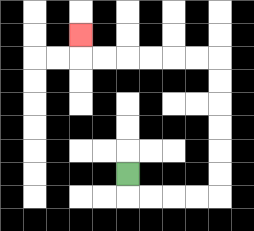{'start': '[5, 7]', 'end': '[3, 1]', 'path_directions': 'D,R,R,R,R,U,U,U,U,U,U,L,L,L,L,L,L,U', 'path_coordinates': '[[5, 7], [5, 8], [6, 8], [7, 8], [8, 8], [9, 8], [9, 7], [9, 6], [9, 5], [9, 4], [9, 3], [9, 2], [8, 2], [7, 2], [6, 2], [5, 2], [4, 2], [3, 2], [3, 1]]'}